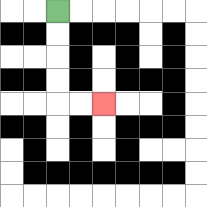{'start': '[2, 0]', 'end': '[4, 4]', 'path_directions': 'D,D,D,D,R,R', 'path_coordinates': '[[2, 0], [2, 1], [2, 2], [2, 3], [2, 4], [3, 4], [4, 4]]'}